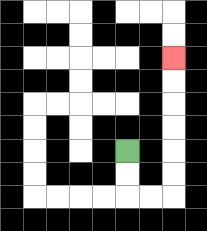{'start': '[5, 6]', 'end': '[7, 2]', 'path_directions': 'D,D,R,R,U,U,U,U,U,U', 'path_coordinates': '[[5, 6], [5, 7], [5, 8], [6, 8], [7, 8], [7, 7], [7, 6], [7, 5], [7, 4], [7, 3], [7, 2]]'}